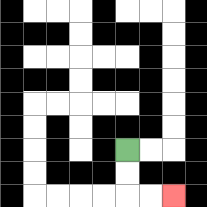{'start': '[5, 6]', 'end': '[7, 8]', 'path_directions': 'D,D,R,R', 'path_coordinates': '[[5, 6], [5, 7], [5, 8], [6, 8], [7, 8]]'}